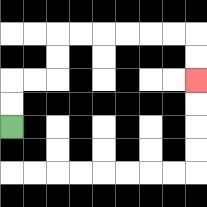{'start': '[0, 5]', 'end': '[8, 3]', 'path_directions': 'U,U,R,R,U,U,R,R,R,R,R,R,D,D', 'path_coordinates': '[[0, 5], [0, 4], [0, 3], [1, 3], [2, 3], [2, 2], [2, 1], [3, 1], [4, 1], [5, 1], [6, 1], [7, 1], [8, 1], [8, 2], [8, 3]]'}